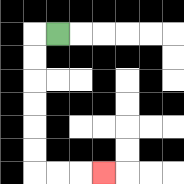{'start': '[2, 1]', 'end': '[4, 7]', 'path_directions': 'L,D,D,D,D,D,D,R,R,R', 'path_coordinates': '[[2, 1], [1, 1], [1, 2], [1, 3], [1, 4], [1, 5], [1, 6], [1, 7], [2, 7], [3, 7], [4, 7]]'}